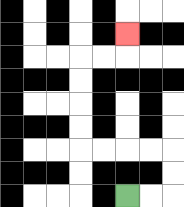{'start': '[5, 8]', 'end': '[5, 1]', 'path_directions': 'R,R,U,U,L,L,L,L,U,U,U,U,R,R,U', 'path_coordinates': '[[5, 8], [6, 8], [7, 8], [7, 7], [7, 6], [6, 6], [5, 6], [4, 6], [3, 6], [3, 5], [3, 4], [3, 3], [3, 2], [4, 2], [5, 2], [5, 1]]'}